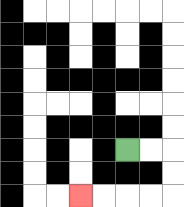{'start': '[5, 6]', 'end': '[3, 8]', 'path_directions': 'R,R,D,D,L,L,L,L', 'path_coordinates': '[[5, 6], [6, 6], [7, 6], [7, 7], [7, 8], [6, 8], [5, 8], [4, 8], [3, 8]]'}